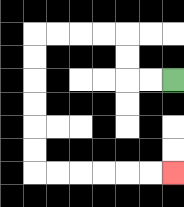{'start': '[7, 3]', 'end': '[7, 7]', 'path_directions': 'L,L,U,U,L,L,L,L,D,D,D,D,D,D,R,R,R,R,R,R', 'path_coordinates': '[[7, 3], [6, 3], [5, 3], [5, 2], [5, 1], [4, 1], [3, 1], [2, 1], [1, 1], [1, 2], [1, 3], [1, 4], [1, 5], [1, 6], [1, 7], [2, 7], [3, 7], [4, 7], [5, 7], [6, 7], [7, 7]]'}